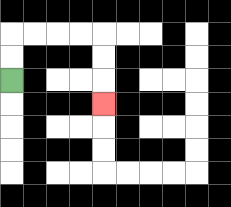{'start': '[0, 3]', 'end': '[4, 4]', 'path_directions': 'U,U,R,R,R,R,D,D,D', 'path_coordinates': '[[0, 3], [0, 2], [0, 1], [1, 1], [2, 1], [3, 1], [4, 1], [4, 2], [4, 3], [4, 4]]'}